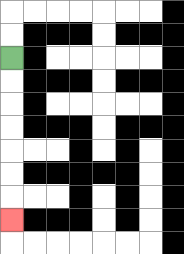{'start': '[0, 2]', 'end': '[0, 9]', 'path_directions': 'D,D,D,D,D,D,D', 'path_coordinates': '[[0, 2], [0, 3], [0, 4], [0, 5], [0, 6], [0, 7], [0, 8], [0, 9]]'}